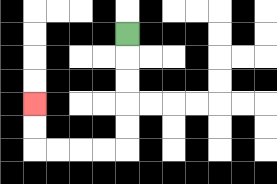{'start': '[5, 1]', 'end': '[1, 4]', 'path_directions': 'D,D,D,D,D,L,L,L,L,U,U', 'path_coordinates': '[[5, 1], [5, 2], [5, 3], [5, 4], [5, 5], [5, 6], [4, 6], [3, 6], [2, 6], [1, 6], [1, 5], [1, 4]]'}